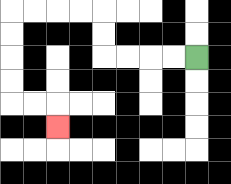{'start': '[8, 2]', 'end': '[2, 5]', 'path_directions': 'L,L,L,L,U,U,L,L,L,L,D,D,D,D,R,R,D', 'path_coordinates': '[[8, 2], [7, 2], [6, 2], [5, 2], [4, 2], [4, 1], [4, 0], [3, 0], [2, 0], [1, 0], [0, 0], [0, 1], [0, 2], [0, 3], [0, 4], [1, 4], [2, 4], [2, 5]]'}